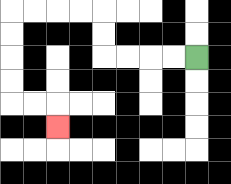{'start': '[8, 2]', 'end': '[2, 5]', 'path_directions': 'L,L,L,L,U,U,L,L,L,L,D,D,D,D,R,R,D', 'path_coordinates': '[[8, 2], [7, 2], [6, 2], [5, 2], [4, 2], [4, 1], [4, 0], [3, 0], [2, 0], [1, 0], [0, 0], [0, 1], [0, 2], [0, 3], [0, 4], [1, 4], [2, 4], [2, 5]]'}